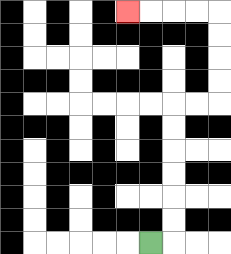{'start': '[6, 10]', 'end': '[5, 0]', 'path_directions': 'R,U,U,U,U,U,U,R,R,U,U,U,U,L,L,L,L', 'path_coordinates': '[[6, 10], [7, 10], [7, 9], [7, 8], [7, 7], [7, 6], [7, 5], [7, 4], [8, 4], [9, 4], [9, 3], [9, 2], [9, 1], [9, 0], [8, 0], [7, 0], [6, 0], [5, 0]]'}